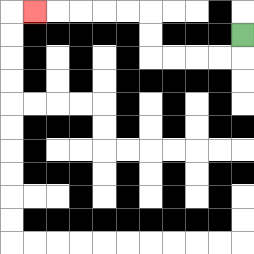{'start': '[10, 1]', 'end': '[1, 0]', 'path_directions': 'D,L,L,L,L,U,U,L,L,L,L,L', 'path_coordinates': '[[10, 1], [10, 2], [9, 2], [8, 2], [7, 2], [6, 2], [6, 1], [6, 0], [5, 0], [4, 0], [3, 0], [2, 0], [1, 0]]'}